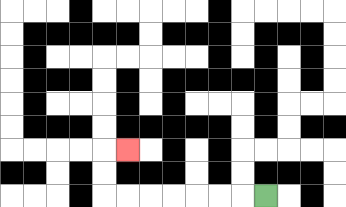{'start': '[11, 8]', 'end': '[5, 6]', 'path_directions': 'L,L,L,L,L,L,L,U,U,R', 'path_coordinates': '[[11, 8], [10, 8], [9, 8], [8, 8], [7, 8], [6, 8], [5, 8], [4, 8], [4, 7], [4, 6], [5, 6]]'}